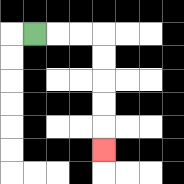{'start': '[1, 1]', 'end': '[4, 6]', 'path_directions': 'R,R,R,D,D,D,D,D', 'path_coordinates': '[[1, 1], [2, 1], [3, 1], [4, 1], [4, 2], [4, 3], [4, 4], [4, 5], [4, 6]]'}